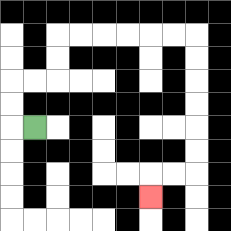{'start': '[1, 5]', 'end': '[6, 8]', 'path_directions': 'L,U,U,R,R,U,U,R,R,R,R,R,R,D,D,D,D,D,D,L,L,D', 'path_coordinates': '[[1, 5], [0, 5], [0, 4], [0, 3], [1, 3], [2, 3], [2, 2], [2, 1], [3, 1], [4, 1], [5, 1], [6, 1], [7, 1], [8, 1], [8, 2], [8, 3], [8, 4], [8, 5], [8, 6], [8, 7], [7, 7], [6, 7], [6, 8]]'}